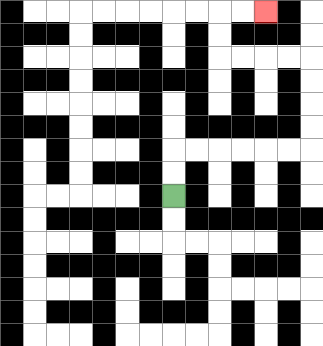{'start': '[7, 8]', 'end': '[11, 0]', 'path_directions': 'U,U,R,R,R,R,R,R,U,U,U,U,L,L,L,L,U,U,R,R', 'path_coordinates': '[[7, 8], [7, 7], [7, 6], [8, 6], [9, 6], [10, 6], [11, 6], [12, 6], [13, 6], [13, 5], [13, 4], [13, 3], [13, 2], [12, 2], [11, 2], [10, 2], [9, 2], [9, 1], [9, 0], [10, 0], [11, 0]]'}